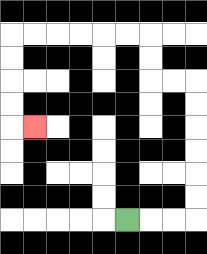{'start': '[5, 9]', 'end': '[1, 5]', 'path_directions': 'R,R,R,U,U,U,U,U,U,L,L,U,U,L,L,L,L,L,L,D,D,D,D,R', 'path_coordinates': '[[5, 9], [6, 9], [7, 9], [8, 9], [8, 8], [8, 7], [8, 6], [8, 5], [8, 4], [8, 3], [7, 3], [6, 3], [6, 2], [6, 1], [5, 1], [4, 1], [3, 1], [2, 1], [1, 1], [0, 1], [0, 2], [0, 3], [0, 4], [0, 5], [1, 5]]'}